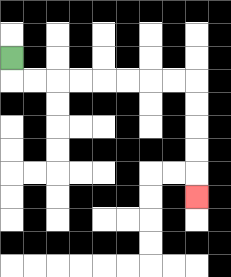{'start': '[0, 2]', 'end': '[8, 8]', 'path_directions': 'D,R,R,R,R,R,R,R,R,D,D,D,D,D', 'path_coordinates': '[[0, 2], [0, 3], [1, 3], [2, 3], [3, 3], [4, 3], [5, 3], [6, 3], [7, 3], [8, 3], [8, 4], [8, 5], [8, 6], [8, 7], [8, 8]]'}